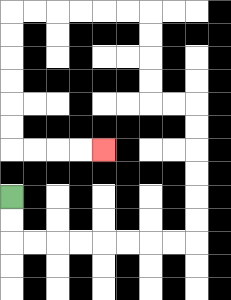{'start': '[0, 8]', 'end': '[4, 6]', 'path_directions': 'D,D,R,R,R,R,R,R,R,R,U,U,U,U,U,U,L,L,U,U,U,U,L,L,L,L,L,L,D,D,D,D,D,D,R,R,R,R', 'path_coordinates': '[[0, 8], [0, 9], [0, 10], [1, 10], [2, 10], [3, 10], [4, 10], [5, 10], [6, 10], [7, 10], [8, 10], [8, 9], [8, 8], [8, 7], [8, 6], [8, 5], [8, 4], [7, 4], [6, 4], [6, 3], [6, 2], [6, 1], [6, 0], [5, 0], [4, 0], [3, 0], [2, 0], [1, 0], [0, 0], [0, 1], [0, 2], [0, 3], [0, 4], [0, 5], [0, 6], [1, 6], [2, 6], [3, 6], [4, 6]]'}